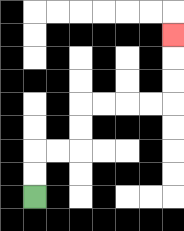{'start': '[1, 8]', 'end': '[7, 1]', 'path_directions': 'U,U,R,R,U,U,R,R,R,R,U,U,U', 'path_coordinates': '[[1, 8], [1, 7], [1, 6], [2, 6], [3, 6], [3, 5], [3, 4], [4, 4], [5, 4], [6, 4], [7, 4], [7, 3], [7, 2], [7, 1]]'}